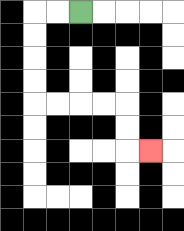{'start': '[3, 0]', 'end': '[6, 6]', 'path_directions': 'L,L,D,D,D,D,R,R,R,R,D,D,R', 'path_coordinates': '[[3, 0], [2, 0], [1, 0], [1, 1], [1, 2], [1, 3], [1, 4], [2, 4], [3, 4], [4, 4], [5, 4], [5, 5], [5, 6], [6, 6]]'}